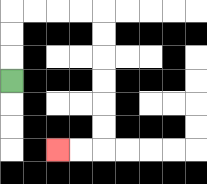{'start': '[0, 3]', 'end': '[2, 6]', 'path_directions': 'U,U,U,R,R,R,R,D,D,D,D,D,D,L,L', 'path_coordinates': '[[0, 3], [0, 2], [0, 1], [0, 0], [1, 0], [2, 0], [3, 0], [4, 0], [4, 1], [4, 2], [4, 3], [4, 4], [4, 5], [4, 6], [3, 6], [2, 6]]'}